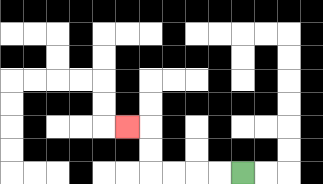{'start': '[10, 7]', 'end': '[5, 5]', 'path_directions': 'L,L,L,L,U,U,L', 'path_coordinates': '[[10, 7], [9, 7], [8, 7], [7, 7], [6, 7], [6, 6], [6, 5], [5, 5]]'}